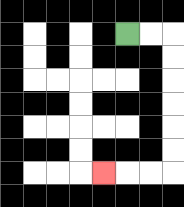{'start': '[5, 1]', 'end': '[4, 7]', 'path_directions': 'R,R,D,D,D,D,D,D,L,L,L', 'path_coordinates': '[[5, 1], [6, 1], [7, 1], [7, 2], [7, 3], [7, 4], [7, 5], [7, 6], [7, 7], [6, 7], [5, 7], [4, 7]]'}